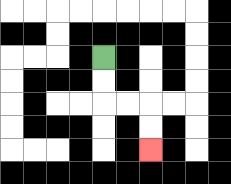{'start': '[4, 2]', 'end': '[6, 6]', 'path_directions': 'D,D,R,R,D,D', 'path_coordinates': '[[4, 2], [4, 3], [4, 4], [5, 4], [6, 4], [6, 5], [6, 6]]'}